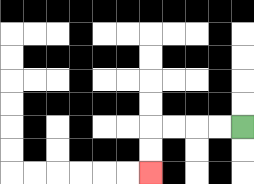{'start': '[10, 5]', 'end': '[6, 7]', 'path_directions': 'L,L,L,L,D,D', 'path_coordinates': '[[10, 5], [9, 5], [8, 5], [7, 5], [6, 5], [6, 6], [6, 7]]'}